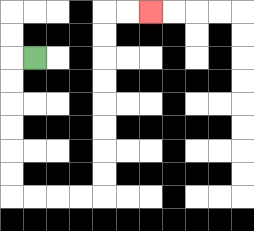{'start': '[1, 2]', 'end': '[6, 0]', 'path_directions': 'L,D,D,D,D,D,D,R,R,R,R,U,U,U,U,U,U,U,U,R,R', 'path_coordinates': '[[1, 2], [0, 2], [0, 3], [0, 4], [0, 5], [0, 6], [0, 7], [0, 8], [1, 8], [2, 8], [3, 8], [4, 8], [4, 7], [4, 6], [4, 5], [4, 4], [4, 3], [4, 2], [4, 1], [4, 0], [5, 0], [6, 0]]'}